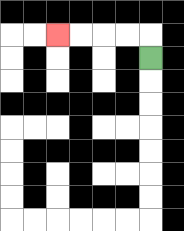{'start': '[6, 2]', 'end': '[2, 1]', 'path_directions': 'U,L,L,L,L', 'path_coordinates': '[[6, 2], [6, 1], [5, 1], [4, 1], [3, 1], [2, 1]]'}